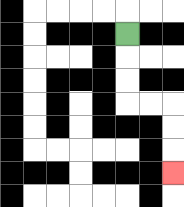{'start': '[5, 1]', 'end': '[7, 7]', 'path_directions': 'D,D,D,R,R,D,D,D', 'path_coordinates': '[[5, 1], [5, 2], [5, 3], [5, 4], [6, 4], [7, 4], [7, 5], [7, 6], [7, 7]]'}